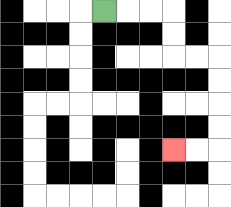{'start': '[4, 0]', 'end': '[7, 6]', 'path_directions': 'R,R,R,D,D,R,R,D,D,D,D,L,L', 'path_coordinates': '[[4, 0], [5, 0], [6, 0], [7, 0], [7, 1], [7, 2], [8, 2], [9, 2], [9, 3], [9, 4], [9, 5], [9, 6], [8, 6], [7, 6]]'}